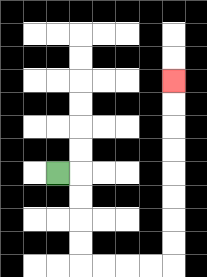{'start': '[2, 7]', 'end': '[7, 3]', 'path_directions': 'R,D,D,D,D,R,R,R,R,U,U,U,U,U,U,U,U', 'path_coordinates': '[[2, 7], [3, 7], [3, 8], [3, 9], [3, 10], [3, 11], [4, 11], [5, 11], [6, 11], [7, 11], [7, 10], [7, 9], [7, 8], [7, 7], [7, 6], [7, 5], [7, 4], [7, 3]]'}